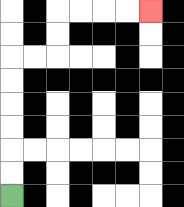{'start': '[0, 8]', 'end': '[6, 0]', 'path_directions': 'U,U,U,U,U,U,R,R,U,U,R,R,R,R', 'path_coordinates': '[[0, 8], [0, 7], [0, 6], [0, 5], [0, 4], [0, 3], [0, 2], [1, 2], [2, 2], [2, 1], [2, 0], [3, 0], [4, 0], [5, 0], [6, 0]]'}